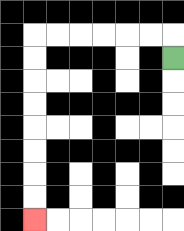{'start': '[7, 2]', 'end': '[1, 9]', 'path_directions': 'U,L,L,L,L,L,L,D,D,D,D,D,D,D,D', 'path_coordinates': '[[7, 2], [7, 1], [6, 1], [5, 1], [4, 1], [3, 1], [2, 1], [1, 1], [1, 2], [1, 3], [1, 4], [1, 5], [1, 6], [1, 7], [1, 8], [1, 9]]'}